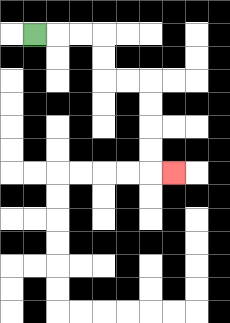{'start': '[1, 1]', 'end': '[7, 7]', 'path_directions': 'R,R,R,D,D,R,R,D,D,D,D,R', 'path_coordinates': '[[1, 1], [2, 1], [3, 1], [4, 1], [4, 2], [4, 3], [5, 3], [6, 3], [6, 4], [6, 5], [6, 6], [6, 7], [7, 7]]'}